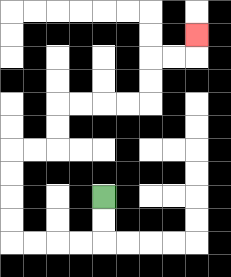{'start': '[4, 8]', 'end': '[8, 1]', 'path_directions': 'D,D,L,L,L,L,U,U,U,U,R,R,U,U,R,R,R,R,U,U,R,R,U', 'path_coordinates': '[[4, 8], [4, 9], [4, 10], [3, 10], [2, 10], [1, 10], [0, 10], [0, 9], [0, 8], [0, 7], [0, 6], [1, 6], [2, 6], [2, 5], [2, 4], [3, 4], [4, 4], [5, 4], [6, 4], [6, 3], [6, 2], [7, 2], [8, 2], [8, 1]]'}